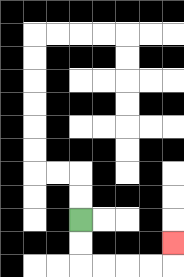{'start': '[3, 9]', 'end': '[7, 10]', 'path_directions': 'D,D,R,R,R,R,U', 'path_coordinates': '[[3, 9], [3, 10], [3, 11], [4, 11], [5, 11], [6, 11], [7, 11], [7, 10]]'}